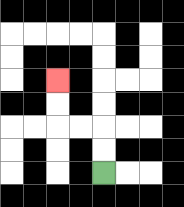{'start': '[4, 7]', 'end': '[2, 3]', 'path_directions': 'U,U,L,L,U,U', 'path_coordinates': '[[4, 7], [4, 6], [4, 5], [3, 5], [2, 5], [2, 4], [2, 3]]'}